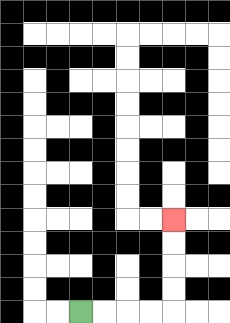{'start': '[3, 13]', 'end': '[7, 9]', 'path_directions': 'R,R,R,R,U,U,U,U', 'path_coordinates': '[[3, 13], [4, 13], [5, 13], [6, 13], [7, 13], [7, 12], [7, 11], [7, 10], [7, 9]]'}